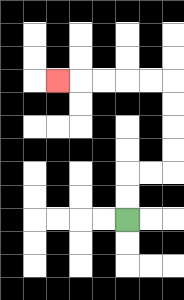{'start': '[5, 9]', 'end': '[2, 3]', 'path_directions': 'U,U,R,R,U,U,U,U,L,L,L,L,L', 'path_coordinates': '[[5, 9], [5, 8], [5, 7], [6, 7], [7, 7], [7, 6], [7, 5], [7, 4], [7, 3], [6, 3], [5, 3], [4, 3], [3, 3], [2, 3]]'}